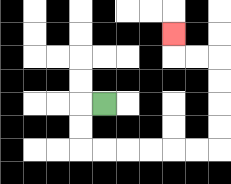{'start': '[4, 4]', 'end': '[7, 1]', 'path_directions': 'L,D,D,R,R,R,R,R,R,U,U,U,U,L,L,U', 'path_coordinates': '[[4, 4], [3, 4], [3, 5], [3, 6], [4, 6], [5, 6], [6, 6], [7, 6], [8, 6], [9, 6], [9, 5], [9, 4], [9, 3], [9, 2], [8, 2], [7, 2], [7, 1]]'}